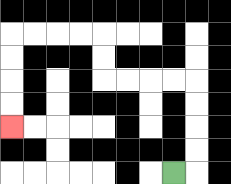{'start': '[7, 7]', 'end': '[0, 5]', 'path_directions': 'R,U,U,U,U,L,L,L,L,U,U,L,L,L,L,D,D,D,D', 'path_coordinates': '[[7, 7], [8, 7], [8, 6], [8, 5], [8, 4], [8, 3], [7, 3], [6, 3], [5, 3], [4, 3], [4, 2], [4, 1], [3, 1], [2, 1], [1, 1], [0, 1], [0, 2], [0, 3], [0, 4], [0, 5]]'}